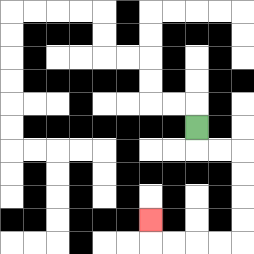{'start': '[8, 5]', 'end': '[6, 9]', 'path_directions': 'D,R,R,D,D,D,D,L,L,L,L,U', 'path_coordinates': '[[8, 5], [8, 6], [9, 6], [10, 6], [10, 7], [10, 8], [10, 9], [10, 10], [9, 10], [8, 10], [7, 10], [6, 10], [6, 9]]'}